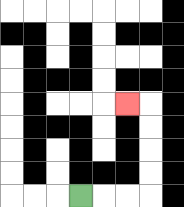{'start': '[3, 8]', 'end': '[5, 4]', 'path_directions': 'R,R,R,U,U,U,U,L', 'path_coordinates': '[[3, 8], [4, 8], [5, 8], [6, 8], [6, 7], [6, 6], [6, 5], [6, 4], [5, 4]]'}